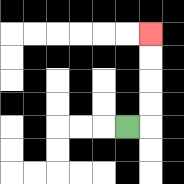{'start': '[5, 5]', 'end': '[6, 1]', 'path_directions': 'R,U,U,U,U', 'path_coordinates': '[[5, 5], [6, 5], [6, 4], [6, 3], [6, 2], [6, 1]]'}